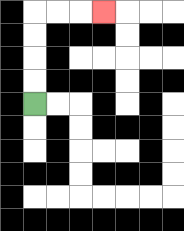{'start': '[1, 4]', 'end': '[4, 0]', 'path_directions': 'U,U,U,U,R,R,R', 'path_coordinates': '[[1, 4], [1, 3], [1, 2], [1, 1], [1, 0], [2, 0], [3, 0], [4, 0]]'}